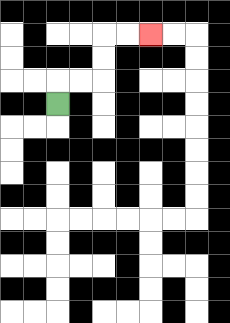{'start': '[2, 4]', 'end': '[6, 1]', 'path_directions': 'U,R,R,U,U,R,R', 'path_coordinates': '[[2, 4], [2, 3], [3, 3], [4, 3], [4, 2], [4, 1], [5, 1], [6, 1]]'}